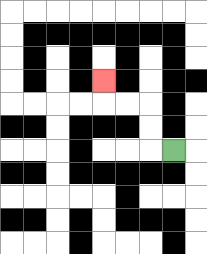{'start': '[7, 6]', 'end': '[4, 3]', 'path_directions': 'L,U,U,L,L,U', 'path_coordinates': '[[7, 6], [6, 6], [6, 5], [6, 4], [5, 4], [4, 4], [4, 3]]'}